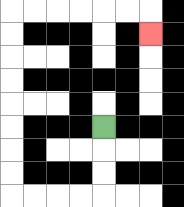{'start': '[4, 5]', 'end': '[6, 1]', 'path_directions': 'D,D,D,L,L,L,L,U,U,U,U,U,U,U,U,R,R,R,R,R,R,D', 'path_coordinates': '[[4, 5], [4, 6], [4, 7], [4, 8], [3, 8], [2, 8], [1, 8], [0, 8], [0, 7], [0, 6], [0, 5], [0, 4], [0, 3], [0, 2], [0, 1], [0, 0], [1, 0], [2, 0], [3, 0], [4, 0], [5, 0], [6, 0], [6, 1]]'}